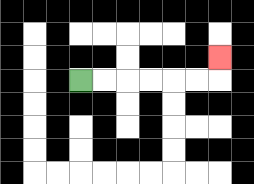{'start': '[3, 3]', 'end': '[9, 2]', 'path_directions': 'R,R,R,R,R,R,U', 'path_coordinates': '[[3, 3], [4, 3], [5, 3], [6, 3], [7, 3], [8, 3], [9, 3], [9, 2]]'}